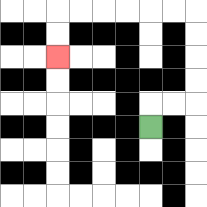{'start': '[6, 5]', 'end': '[2, 2]', 'path_directions': 'U,R,R,U,U,U,U,L,L,L,L,L,L,D,D', 'path_coordinates': '[[6, 5], [6, 4], [7, 4], [8, 4], [8, 3], [8, 2], [8, 1], [8, 0], [7, 0], [6, 0], [5, 0], [4, 0], [3, 0], [2, 0], [2, 1], [2, 2]]'}